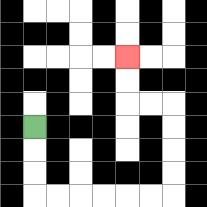{'start': '[1, 5]', 'end': '[5, 2]', 'path_directions': 'D,D,D,R,R,R,R,R,R,U,U,U,U,L,L,U,U', 'path_coordinates': '[[1, 5], [1, 6], [1, 7], [1, 8], [2, 8], [3, 8], [4, 8], [5, 8], [6, 8], [7, 8], [7, 7], [7, 6], [7, 5], [7, 4], [6, 4], [5, 4], [5, 3], [5, 2]]'}